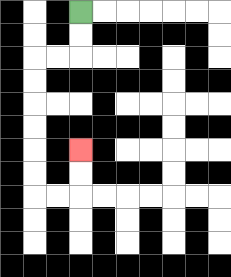{'start': '[3, 0]', 'end': '[3, 6]', 'path_directions': 'D,D,L,L,D,D,D,D,D,D,R,R,U,U', 'path_coordinates': '[[3, 0], [3, 1], [3, 2], [2, 2], [1, 2], [1, 3], [1, 4], [1, 5], [1, 6], [1, 7], [1, 8], [2, 8], [3, 8], [3, 7], [3, 6]]'}